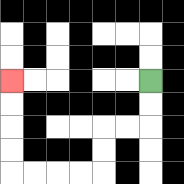{'start': '[6, 3]', 'end': '[0, 3]', 'path_directions': 'D,D,L,L,D,D,L,L,L,L,U,U,U,U', 'path_coordinates': '[[6, 3], [6, 4], [6, 5], [5, 5], [4, 5], [4, 6], [4, 7], [3, 7], [2, 7], [1, 7], [0, 7], [0, 6], [0, 5], [0, 4], [0, 3]]'}